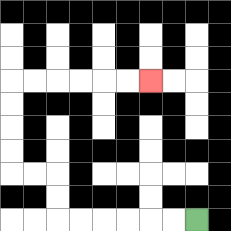{'start': '[8, 9]', 'end': '[6, 3]', 'path_directions': 'L,L,L,L,L,L,U,U,L,L,U,U,U,U,R,R,R,R,R,R', 'path_coordinates': '[[8, 9], [7, 9], [6, 9], [5, 9], [4, 9], [3, 9], [2, 9], [2, 8], [2, 7], [1, 7], [0, 7], [0, 6], [0, 5], [0, 4], [0, 3], [1, 3], [2, 3], [3, 3], [4, 3], [5, 3], [6, 3]]'}